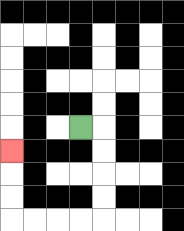{'start': '[3, 5]', 'end': '[0, 6]', 'path_directions': 'R,D,D,D,D,L,L,L,L,U,U,U', 'path_coordinates': '[[3, 5], [4, 5], [4, 6], [4, 7], [4, 8], [4, 9], [3, 9], [2, 9], [1, 9], [0, 9], [0, 8], [0, 7], [0, 6]]'}